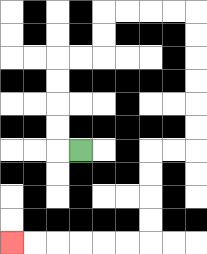{'start': '[3, 6]', 'end': '[0, 10]', 'path_directions': 'L,U,U,U,U,R,R,U,U,R,R,R,R,D,D,D,D,D,D,L,L,D,D,D,D,L,L,L,L,L,L', 'path_coordinates': '[[3, 6], [2, 6], [2, 5], [2, 4], [2, 3], [2, 2], [3, 2], [4, 2], [4, 1], [4, 0], [5, 0], [6, 0], [7, 0], [8, 0], [8, 1], [8, 2], [8, 3], [8, 4], [8, 5], [8, 6], [7, 6], [6, 6], [6, 7], [6, 8], [6, 9], [6, 10], [5, 10], [4, 10], [3, 10], [2, 10], [1, 10], [0, 10]]'}